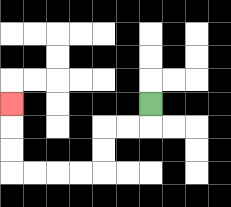{'start': '[6, 4]', 'end': '[0, 4]', 'path_directions': 'D,L,L,D,D,L,L,L,L,U,U,U', 'path_coordinates': '[[6, 4], [6, 5], [5, 5], [4, 5], [4, 6], [4, 7], [3, 7], [2, 7], [1, 7], [0, 7], [0, 6], [0, 5], [0, 4]]'}